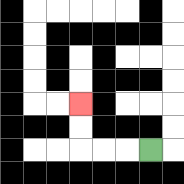{'start': '[6, 6]', 'end': '[3, 4]', 'path_directions': 'L,L,L,U,U', 'path_coordinates': '[[6, 6], [5, 6], [4, 6], [3, 6], [3, 5], [3, 4]]'}